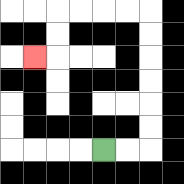{'start': '[4, 6]', 'end': '[1, 2]', 'path_directions': 'R,R,U,U,U,U,U,U,L,L,L,L,D,D,L', 'path_coordinates': '[[4, 6], [5, 6], [6, 6], [6, 5], [6, 4], [6, 3], [6, 2], [6, 1], [6, 0], [5, 0], [4, 0], [3, 0], [2, 0], [2, 1], [2, 2], [1, 2]]'}